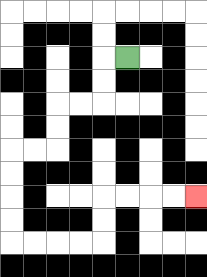{'start': '[5, 2]', 'end': '[8, 8]', 'path_directions': 'L,D,D,L,L,D,D,L,L,D,D,D,D,R,R,R,R,U,U,R,R,R,R', 'path_coordinates': '[[5, 2], [4, 2], [4, 3], [4, 4], [3, 4], [2, 4], [2, 5], [2, 6], [1, 6], [0, 6], [0, 7], [0, 8], [0, 9], [0, 10], [1, 10], [2, 10], [3, 10], [4, 10], [4, 9], [4, 8], [5, 8], [6, 8], [7, 8], [8, 8]]'}